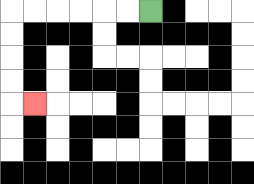{'start': '[6, 0]', 'end': '[1, 4]', 'path_directions': 'L,L,L,L,L,L,D,D,D,D,R', 'path_coordinates': '[[6, 0], [5, 0], [4, 0], [3, 0], [2, 0], [1, 0], [0, 0], [0, 1], [0, 2], [0, 3], [0, 4], [1, 4]]'}